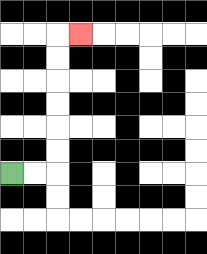{'start': '[0, 7]', 'end': '[3, 1]', 'path_directions': 'R,R,U,U,U,U,U,U,R', 'path_coordinates': '[[0, 7], [1, 7], [2, 7], [2, 6], [2, 5], [2, 4], [2, 3], [2, 2], [2, 1], [3, 1]]'}